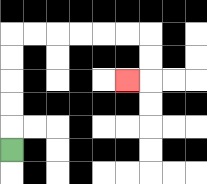{'start': '[0, 6]', 'end': '[5, 3]', 'path_directions': 'U,U,U,U,U,R,R,R,R,R,R,D,D,L', 'path_coordinates': '[[0, 6], [0, 5], [0, 4], [0, 3], [0, 2], [0, 1], [1, 1], [2, 1], [3, 1], [4, 1], [5, 1], [6, 1], [6, 2], [6, 3], [5, 3]]'}